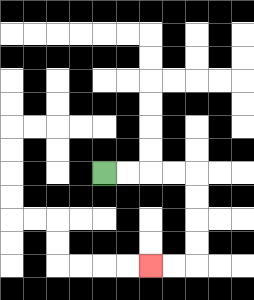{'start': '[4, 7]', 'end': '[6, 11]', 'path_directions': 'R,R,R,R,D,D,D,D,L,L', 'path_coordinates': '[[4, 7], [5, 7], [6, 7], [7, 7], [8, 7], [8, 8], [8, 9], [8, 10], [8, 11], [7, 11], [6, 11]]'}